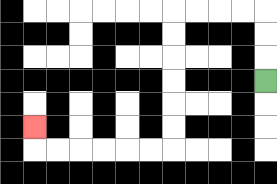{'start': '[11, 3]', 'end': '[1, 5]', 'path_directions': 'U,U,U,L,L,L,L,D,D,D,D,D,D,L,L,L,L,L,L,U', 'path_coordinates': '[[11, 3], [11, 2], [11, 1], [11, 0], [10, 0], [9, 0], [8, 0], [7, 0], [7, 1], [7, 2], [7, 3], [7, 4], [7, 5], [7, 6], [6, 6], [5, 6], [4, 6], [3, 6], [2, 6], [1, 6], [1, 5]]'}